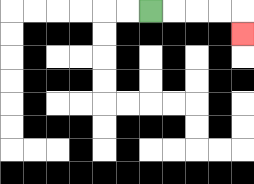{'start': '[6, 0]', 'end': '[10, 1]', 'path_directions': 'R,R,R,R,D', 'path_coordinates': '[[6, 0], [7, 0], [8, 0], [9, 0], [10, 0], [10, 1]]'}